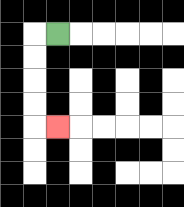{'start': '[2, 1]', 'end': '[2, 5]', 'path_directions': 'L,D,D,D,D,R', 'path_coordinates': '[[2, 1], [1, 1], [1, 2], [1, 3], [1, 4], [1, 5], [2, 5]]'}